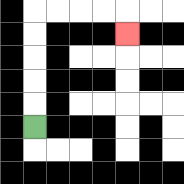{'start': '[1, 5]', 'end': '[5, 1]', 'path_directions': 'U,U,U,U,U,R,R,R,R,D', 'path_coordinates': '[[1, 5], [1, 4], [1, 3], [1, 2], [1, 1], [1, 0], [2, 0], [3, 0], [4, 0], [5, 0], [5, 1]]'}